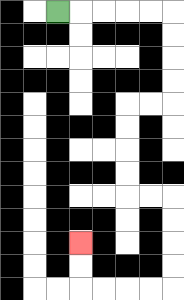{'start': '[2, 0]', 'end': '[3, 10]', 'path_directions': 'R,R,R,R,R,D,D,D,D,L,L,D,D,D,D,R,R,D,D,D,D,L,L,L,L,U,U', 'path_coordinates': '[[2, 0], [3, 0], [4, 0], [5, 0], [6, 0], [7, 0], [7, 1], [7, 2], [7, 3], [7, 4], [6, 4], [5, 4], [5, 5], [5, 6], [5, 7], [5, 8], [6, 8], [7, 8], [7, 9], [7, 10], [7, 11], [7, 12], [6, 12], [5, 12], [4, 12], [3, 12], [3, 11], [3, 10]]'}